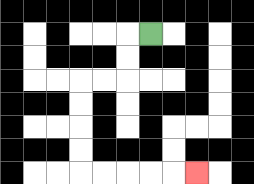{'start': '[6, 1]', 'end': '[8, 7]', 'path_directions': 'L,D,D,L,L,D,D,D,D,R,R,R,R,R', 'path_coordinates': '[[6, 1], [5, 1], [5, 2], [5, 3], [4, 3], [3, 3], [3, 4], [3, 5], [3, 6], [3, 7], [4, 7], [5, 7], [6, 7], [7, 7], [8, 7]]'}